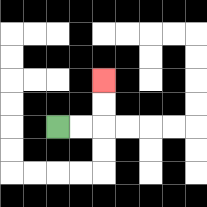{'start': '[2, 5]', 'end': '[4, 3]', 'path_directions': 'R,R,U,U', 'path_coordinates': '[[2, 5], [3, 5], [4, 5], [4, 4], [4, 3]]'}